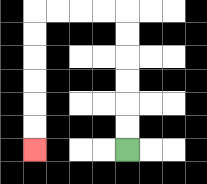{'start': '[5, 6]', 'end': '[1, 6]', 'path_directions': 'U,U,U,U,U,U,L,L,L,L,D,D,D,D,D,D', 'path_coordinates': '[[5, 6], [5, 5], [5, 4], [5, 3], [5, 2], [5, 1], [5, 0], [4, 0], [3, 0], [2, 0], [1, 0], [1, 1], [1, 2], [1, 3], [1, 4], [1, 5], [1, 6]]'}